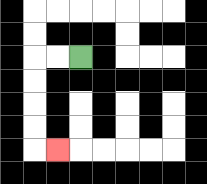{'start': '[3, 2]', 'end': '[2, 6]', 'path_directions': 'L,L,D,D,D,D,R', 'path_coordinates': '[[3, 2], [2, 2], [1, 2], [1, 3], [1, 4], [1, 5], [1, 6], [2, 6]]'}